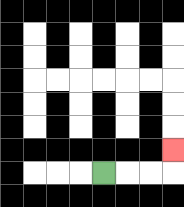{'start': '[4, 7]', 'end': '[7, 6]', 'path_directions': 'R,R,R,U', 'path_coordinates': '[[4, 7], [5, 7], [6, 7], [7, 7], [7, 6]]'}